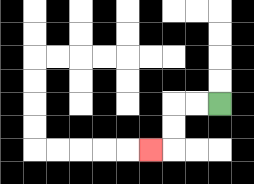{'start': '[9, 4]', 'end': '[6, 6]', 'path_directions': 'L,L,D,D,L', 'path_coordinates': '[[9, 4], [8, 4], [7, 4], [7, 5], [7, 6], [6, 6]]'}